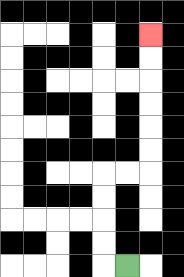{'start': '[5, 11]', 'end': '[6, 1]', 'path_directions': 'L,U,U,U,U,R,R,U,U,U,U,U,U', 'path_coordinates': '[[5, 11], [4, 11], [4, 10], [4, 9], [4, 8], [4, 7], [5, 7], [6, 7], [6, 6], [6, 5], [6, 4], [6, 3], [6, 2], [6, 1]]'}